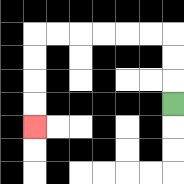{'start': '[7, 4]', 'end': '[1, 5]', 'path_directions': 'U,U,U,L,L,L,L,L,L,D,D,D,D', 'path_coordinates': '[[7, 4], [7, 3], [7, 2], [7, 1], [6, 1], [5, 1], [4, 1], [3, 1], [2, 1], [1, 1], [1, 2], [1, 3], [1, 4], [1, 5]]'}